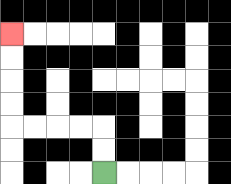{'start': '[4, 7]', 'end': '[0, 1]', 'path_directions': 'U,U,L,L,L,L,U,U,U,U', 'path_coordinates': '[[4, 7], [4, 6], [4, 5], [3, 5], [2, 5], [1, 5], [0, 5], [0, 4], [0, 3], [0, 2], [0, 1]]'}